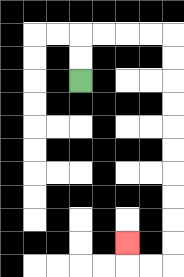{'start': '[3, 3]', 'end': '[5, 10]', 'path_directions': 'U,U,R,R,R,R,D,D,D,D,D,D,D,D,D,D,L,L,U', 'path_coordinates': '[[3, 3], [3, 2], [3, 1], [4, 1], [5, 1], [6, 1], [7, 1], [7, 2], [7, 3], [7, 4], [7, 5], [7, 6], [7, 7], [7, 8], [7, 9], [7, 10], [7, 11], [6, 11], [5, 11], [5, 10]]'}